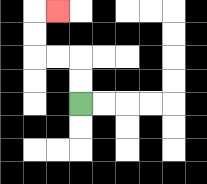{'start': '[3, 4]', 'end': '[2, 0]', 'path_directions': 'U,U,L,L,U,U,R', 'path_coordinates': '[[3, 4], [3, 3], [3, 2], [2, 2], [1, 2], [1, 1], [1, 0], [2, 0]]'}